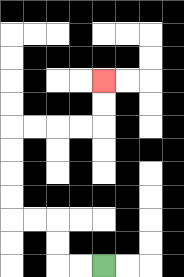{'start': '[4, 11]', 'end': '[4, 3]', 'path_directions': 'L,L,U,U,L,L,U,U,U,U,R,R,R,R,U,U', 'path_coordinates': '[[4, 11], [3, 11], [2, 11], [2, 10], [2, 9], [1, 9], [0, 9], [0, 8], [0, 7], [0, 6], [0, 5], [1, 5], [2, 5], [3, 5], [4, 5], [4, 4], [4, 3]]'}